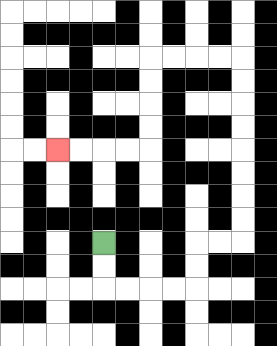{'start': '[4, 10]', 'end': '[2, 6]', 'path_directions': 'D,D,R,R,R,R,U,U,R,R,U,U,U,U,U,U,U,U,L,L,L,L,D,D,D,D,L,L,L,L', 'path_coordinates': '[[4, 10], [4, 11], [4, 12], [5, 12], [6, 12], [7, 12], [8, 12], [8, 11], [8, 10], [9, 10], [10, 10], [10, 9], [10, 8], [10, 7], [10, 6], [10, 5], [10, 4], [10, 3], [10, 2], [9, 2], [8, 2], [7, 2], [6, 2], [6, 3], [6, 4], [6, 5], [6, 6], [5, 6], [4, 6], [3, 6], [2, 6]]'}